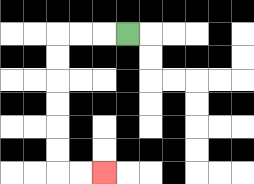{'start': '[5, 1]', 'end': '[4, 7]', 'path_directions': 'L,L,L,D,D,D,D,D,D,R,R', 'path_coordinates': '[[5, 1], [4, 1], [3, 1], [2, 1], [2, 2], [2, 3], [2, 4], [2, 5], [2, 6], [2, 7], [3, 7], [4, 7]]'}